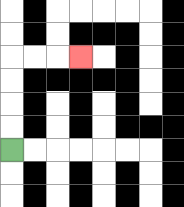{'start': '[0, 6]', 'end': '[3, 2]', 'path_directions': 'U,U,U,U,R,R,R', 'path_coordinates': '[[0, 6], [0, 5], [0, 4], [0, 3], [0, 2], [1, 2], [2, 2], [3, 2]]'}